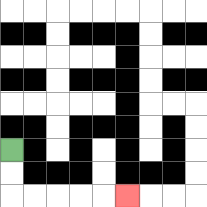{'start': '[0, 6]', 'end': '[5, 8]', 'path_directions': 'D,D,R,R,R,R,R', 'path_coordinates': '[[0, 6], [0, 7], [0, 8], [1, 8], [2, 8], [3, 8], [4, 8], [5, 8]]'}